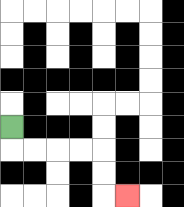{'start': '[0, 5]', 'end': '[5, 8]', 'path_directions': 'D,R,R,R,R,D,D,R', 'path_coordinates': '[[0, 5], [0, 6], [1, 6], [2, 6], [3, 6], [4, 6], [4, 7], [4, 8], [5, 8]]'}